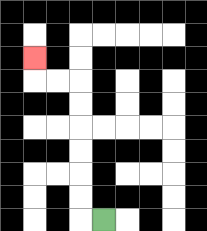{'start': '[4, 9]', 'end': '[1, 2]', 'path_directions': 'L,U,U,U,U,U,U,L,L,U', 'path_coordinates': '[[4, 9], [3, 9], [3, 8], [3, 7], [3, 6], [3, 5], [3, 4], [3, 3], [2, 3], [1, 3], [1, 2]]'}